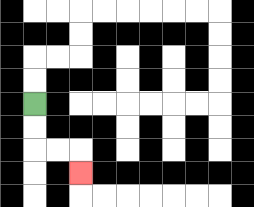{'start': '[1, 4]', 'end': '[3, 7]', 'path_directions': 'D,D,R,R,D', 'path_coordinates': '[[1, 4], [1, 5], [1, 6], [2, 6], [3, 6], [3, 7]]'}